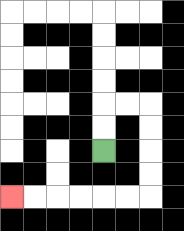{'start': '[4, 6]', 'end': '[0, 8]', 'path_directions': 'U,U,R,R,D,D,D,D,L,L,L,L,L,L', 'path_coordinates': '[[4, 6], [4, 5], [4, 4], [5, 4], [6, 4], [6, 5], [6, 6], [6, 7], [6, 8], [5, 8], [4, 8], [3, 8], [2, 8], [1, 8], [0, 8]]'}